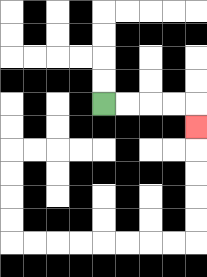{'start': '[4, 4]', 'end': '[8, 5]', 'path_directions': 'R,R,R,R,D', 'path_coordinates': '[[4, 4], [5, 4], [6, 4], [7, 4], [8, 4], [8, 5]]'}